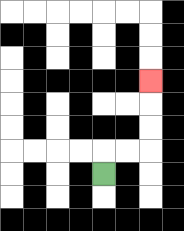{'start': '[4, 7]', 'end': '[6, 3]', 'path_directions': 'U,R,R,U,U,U', 'path_coordinates': '[[4, 7], [4, 6], [5, 6], [6, 6], [6, 5], [6, 4], [6, 3]]'}